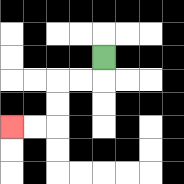{'start': '[4, 2]', 'end': '[0, 5]', 'path_directions': 'D,L,L,D,D,L,L', 'path_coordinates': '[[4, 2], [4, 3], [3, 3], [2, 3], [2, 4], [2, 5], [1, 5], [0, 5]]'}